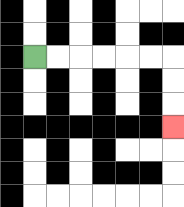{'start': '[1, 2]', 'end': '[7, 5]', 'path_directions': 'R,R,R,R,R,R,D,D,D', 'path_coordinates': '[[1, 2], [2, 2], [3, 2], [4, 2], [5, 2], [6, 2], [7, 2], [7, 3], [7, 4], [7, 5]]'}